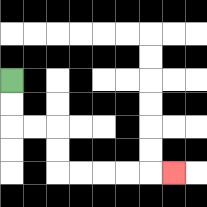{'start': '[0, 3]', 'end': '[7, 7]', 'path_directions': 'D,D,R,R,D,D,R,R,R,R,R', 'path_coordinates': '[[0, 3], [0, 4], [0, 5], [1, 5], [2, 5], [2, 6], [2, 7], [3, 7], [4, 7], [5, 7], [6, 7], [7, 7]]'}